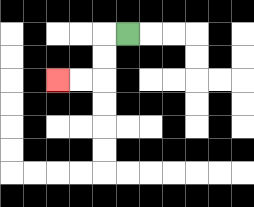{'start': '[5, 1]', 'end': '[2, 3]', 'path_directions': 'L,D,D,L,L', 'path_coordinates': '[[5, 1], [4, 1], [4, 2], [4, 3], [3, 3], [2, 3]]'}